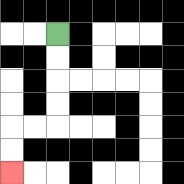{'start': '[2, 1]', 'end': '[0, 7]', 'path_directions': 'D,D,D,D,L,L,D,D', 'path_coordinates': '[[2, 1], [2, 2], [2, 3], [2, 4], [2, 5], [1, 5], [0, 5], [0, 6], [0, 7]]'}